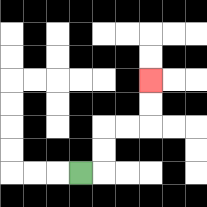{'start': '[3, 7]', 'end': '[6, 3]', 'path_directions': 'R,U,U,R,R,U,U', 'path_coordinates': '[[3, 7], [4, 7], [4, 6], [4, 5], [5, 5], [6, 5], [6, 4], [6, 3]]'}